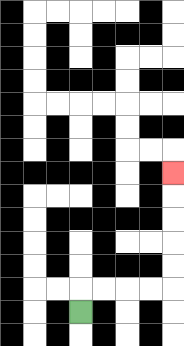{'start': '[3, 13]', 'end': '[7, 7]', 'path_directions': 'U,R,R,R,R,U,U,U,U,U', 'path_coordinates': '[[3, 13], [3, 12], [4, 12], [5, 12], [6, 12], [7, 12], [7, 11], [7, 10], [7, 9], [7, 8], [7, 7]]'}